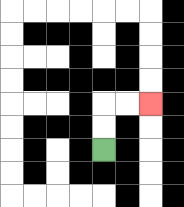{'start': '[4, 6]', 'end': '[6, 4]', 'path_directions': 'U,U,R,R', 'path_coordinates': '[[4, 6], [4, 5], [4, 4], [5, 4], [6, 4]]'}